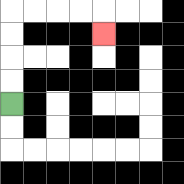{'start': '[0, 4]', 'end': '[4, 1]', 'path_directions': 'U,U,U,U,R,R,R,R,D', 'path_coordinates': '[[0, 4], [0, 3], [0, 2], [0, 1], [0, 0], [1, 0], [2, 0], [3, 0], [4, 0], [4, 1]]'}